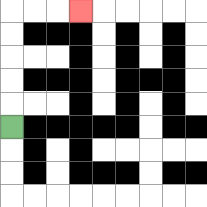{'start': '[0, 5]', 'end': '[3, 0]', 'path_directions': 'U,U,U,U,U,R,R,R', 'path_coordinates': '[[0, 5], [0, 4], [0, 3], [0, 2], [0, 1], [0, 0], [1, 0], [2, 0], [3, 0]]'}